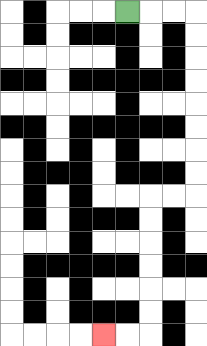{'start': '[5, 0]', 'end': '[4, 14]', 'path_directions': 'R,R,R,D,D,D,D,D,D,D,D,L,L,D,D,D,D,D,D,L,L', 'path_coordinates': '[[5, 0], [6, 0], [7, 0], [8, 0], [8, 1], [8, 2], [8, 3], [8, 4], [8, 5], [8, 6], [8, 7], [8, 8], [7, 8], [6, 8], [6, 9], [6, 10], [6, 11], [6, 12], [6, 13], [6, 14], [5, 14], [4, 14]]'}